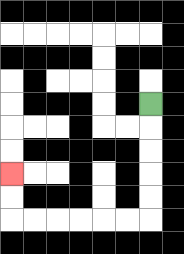{'start': '[6, 4]', 'end': '[0, 7]', 'path_directions': 'D,D,D,D,D,L,L,L,L,L,L,U,U', 'path_coordinates': '[[6, 4], [6, 5], [6, 6], [6, 7], [6, 8], [6, 9], [5, 9], [4, 9], [3, 9], [2, 9], [1, 9], [0, 9], [0, 8], [0, 7]]'}